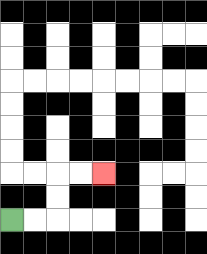{'start': '[0, 9]', 'end': '[4, 7]', 'path_directions': 'R,R,U,U,R,R', 'path_coordinates': '[[0, 9], [1, 9], [2, 9], [2, 8], [2, 7], [3, 7], [4, 7]]'}